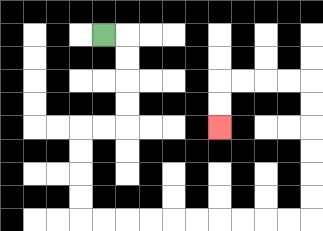{'start': '[4, 1]', 'end': '[9, 5]', 'path_directions': 'R,D,D,D,D,L,L,D,D,D,D,R,R,R,R,R,R,R,R,R,R,U,U,U,U,U,U,L,L,L,L,D,D', 'path_coordinates': '[[4, 1], [5, 1], [5, 2], [5, 3], [5, 4], [5, 5], [4, 5], [3, 5], [3, 6], [3, 7], [3, 8], [3, 9], [4, 9], [5, 9], [6, 9], [7, 9], [8, 9], [9, 9], [10, 9], [11, 9], [12, 9], [13, 9], [13, 8], [13, 7], [13, 6], [13, 5], [13, 4], [13, 3], [12, 3], [11, 3], [10, 3], [9, 3], [9, 4], [9, 5]]'}